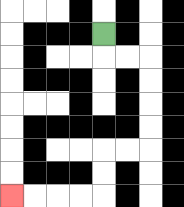{'start': '[4, 1]', 'end': '[0, 8]', 'path_directions': 'D,R,R,D,D,D,D,L,L,D,D,L,L,L,L', 'path_coordinates': '[[4, 1], [4, 2], [5, 2], [6, 2], [6, 3], [6, 4], [6, 5], [6, 6], [5, 6], [4, 6], [4, 7], [4, 8], [3, 8], [2, 8], [1, 8], [0, 8]]'}